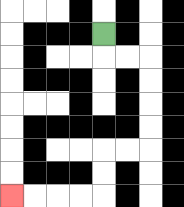{'start': '[4, 1]', 'end': '[0, 8]', 'path_directions': 'D,R,R,D,D,D,D,L,L,D,D,L,L,L,L', 'path_coordinates': '[[4, 1], [4, 2], [5, 2], [6, 2], [6, 3], [6, 4], [6, 5], [6, 6], [5, 6], [4, 6], [4, 7], [4, 8], [3, 8], [2, 8], [1, 8], [0, 8]]'}